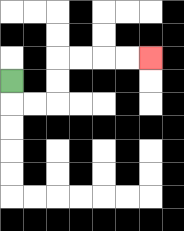{'start': '[0, 3]', 'end': '[6, 2]', 'path_directions': 'D,R,R,U,U,R,R,R,R', 'path_coordinates': '[[0, 3], [0, 4], [1, 4], [2, 4], [2, 3], [2, 2], [3, 2], [4, 2], [5, 2], [6, 2]]'}